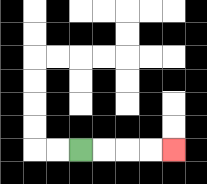{'start': '[3, 6]', 'end': '[7, 6]', 'path_directions': 'R,R,R,R', 'path_coordinates': '[[3, 6], [4, 6], [5, 6], [6, 6], [7, 6]]'}